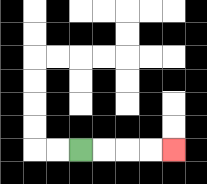{'start': '[3, 6]', 'end': '[7, 6]', 'path_directions': 'R,R,R,R', 'path_coordinates': '[[3, 6], [4, 6], [5, 6], [6, 6], [7, 6]]'}